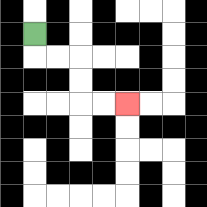{'start': '[1, 1]', 'end': '[5, 4]', 'path_directions': 'D,R,R,D,D,R,R', 'path_coordinates': '[[1, 1], [1, 2], [2, 2], [3, 2], [3, 3], [3, 4], [4, 4], [5, 4]]'}